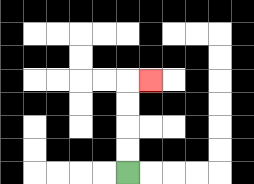{'start': '[5, 7]', 'end': '[6, 3]', 'path_directions': 'U,U,U,U,R', 'path_coordinates': '[[5, 7], [5, 6], [5, 5], [5, 4], [5, 3], [6, 3]]'}